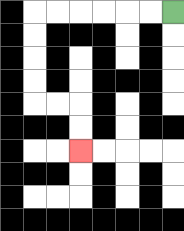{'start': '[7, 0]', 'end': '[3, 6]', 'path_directions': 'L,L,L,L,L,L,D,D,D,D,R,R,D,D', 'path_coordinates': '[[7, 0], [6, 0], [5, 0], [4, 0], [3, 0], [2, 0], [1, 0], [1, 1], [1, 2], [1, 3], [1, 4], [2, 4], [3, 4], [3, 5], [3, 6]]'}